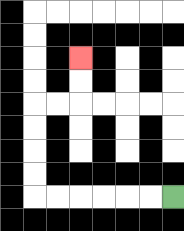{'start': '[7, 8]', 'end': '[3, 2]', 'path_directions': 'L,L,L,L,L,L,U,U,U,U,R,R,U,U', 'path_coordinates': '[[7, 8], [6, 8], [5, 8], [4, 8], [3, 8], [2, 8], [1, 8], [1, 7], [1, 6], [1, 5], [1, 4], [2, 4], [3, 4], [3, 3], [3, 2]]'}